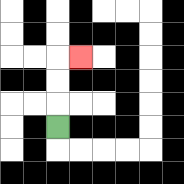{'start': '[2, 5]', 'end': '[3, 2]', 'path_directions': 'U,U,U,R', 'path_coordinates': '[[2, 5], [2, 4], [2, 3], [2, 2], [3, 2]]'}